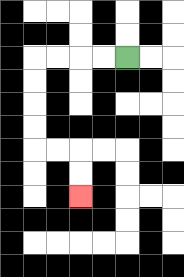{'start': '[5, 2]', 'end': '[3, 8]', 'path_directions': 'L,L,L,L,D,D,D,D,R,R,D,D', 'path_coordinates': '[[5, 2], [4, 2], [3, 2], [2, 2], [1, 2], [1, 3], [1, 4], [1, 5], [1, 6], [2, 6], [3, 6], [3, 7], [3, 8]]'}